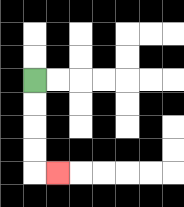{'start': '[1, 3]', 'end': '[2, 7]', 'path_directions': 'D,D,D,D,R', 'path_coordinates': '[[1, 3], [1, 4], [1, 5], [1, 6], [1, 7], [2, 7]]'}